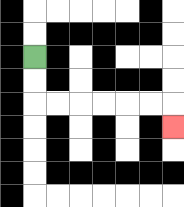{'start': '[1, 2]', 'end': '[7, 5]', 'path_directions': 'D,D,R,R,R,R,R,R,D', 'path_coordinates': '[[1, 2], [1, 3], [1, 4], [2, 4], [3, 4], [4, 4], [5, 4], [6, 4], [7, 4], [7, 5]]'}